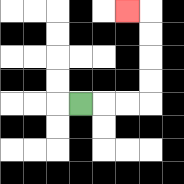{'start': '[3, 4]', 'end': '[5, 0]', 'path_directions': 'R,R,R,U,U,U,U,L', 'path_coordinates': '[[3, 4], [4, 4], [5, 4], [6, 4], [6, 3], [6, 2], [6, 1], [6, 0], [5, 0]]'}